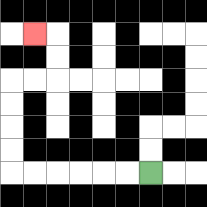{'start': '[6, 7]', 'end': '[1, 1]', 'path_directions': 'L,L,L,L,L,L,U,U,U,U,R,R,U,U,L', 'path_coordinates': '[[6, 7], [5, 7], [4, 7], [3, 7], [2, 7], [1, 7], [0, 7], [0, 6], [0, 5], [0, 4], [0, 3], [1, 3], [2, 3], [2, 2], [2, 1], [1, 1]]'}